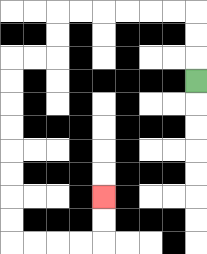{'start': '[8, 3]', 'end': '[4, 8]', 'path_directions': 'U,U,U,L,L,L,L,L,L,D,D,L,L,D,D,D,D,D,D,D,D,R,R,R,R,U,U', 'path_coordinates': '[[8, 3], [8, 2], [8, 1], [8, 0], [7, 0], [6, 0], [5, 0], [4, 0], [3, 0], [2, 0], [2, 1], [2, 2], [1, 2], [0, 2], [0, 3], [0, 4], [0, 5], [0, 6], [0, 7], [0, 8], [0, 9], [0, 10], [1, 10], [2, 10], [3, 10], [4, 10], [4, 9], [4, 8]]'}